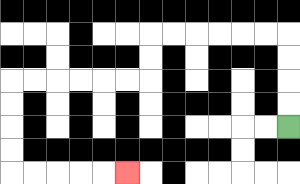{'start': '[12, 5]', 'end': '[5, 7]', 'path_directions': 'U,U,U,U,L,L,L,L,L,L,D,D,L,L,L,L,L,L,D,D,D,D,R,R,R,R,R', 'path_coordinates': '[[12, 5], [12, 4], [12, 3], [12, 2], [12, 1], [11, 1], [10, 1], [9, 1], [8, 1], [7, 1], [6, 1], [6, 2], [6, 3], [5, 3], [4, 3], [3, 3], [2, 3], [1, 3], [0, 3], [0, 4], [0, 5], [0, 6], [0, 7], [1, 7], [2, 7], [3, 7], [4, 7], [5, 7]]'}